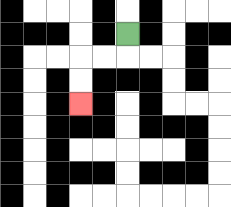{'start': '[5, 1]', 'end': '[3, 4]', 'path_directions': 'D,L,L,D,D', 'path_coordinates': '[[5, 1], [5, 2], [4, 2], [3, 2], [3, 3], [3, 4]]'}